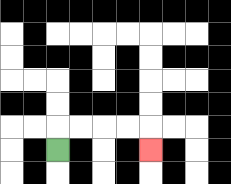{'start': '[2, 6]', 'end': '[6, 6]', 'path_directions': 'U,R,R,R,R,D', 'path_coordinates': '[[2, 6], [2, 5], [3, 5], [4, 5], [5, 5], [6, 5], [6, 6]]'}